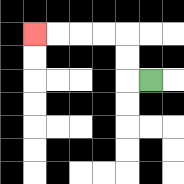{'start': '[6, 3]', 'end': '[1, 1]', 'path_directions': 'L,U,U,L,L,L,L', 'path_coordinates': '[[6, 3], [5, 3], [5, 2], [5, 1], [4, 1], [3, 1], [2, 1], [1, 1]]'}